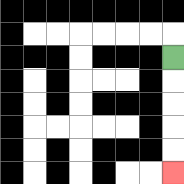{'start': '[7, 2]', 'end': '[7, 7]', 'path_directions': 'D,D,D,D,D', 'path_coordinates': '[[7, 2], [7, 3], [7, 4], [7, 5], [7, 6], [7, 7]]'}